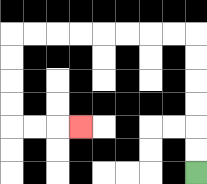{'start': '[8, 7]', 'end': '[3, 5]', 'path_directions': 'U,U,U,U,U,U,L,L,L,L,L,L,L,L,D,D,D,D,R,R,R', 'path_coordinates': '[[8, 7], [8, 6], [8, 5], [8, 4], [8, 3], [8, 2], [8, 1], [7, 1], [6, 1], [5, 1], [4, 1], [3, 1], [2, 1], [1, 1], [0, 1], [0, 2], [0, 3], [0, 4], [0, 5], [1, 5], [2, 5], [3, 5]]'}